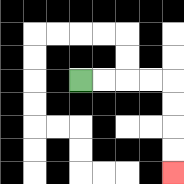{'start': '[3, 3]', 'end': '[7, 7]', 'path_directions': 'R,R,R,R,D,D,D,D', 'path_coordinates': '[[3, 3], [4, 3], [5, 3], [6, 3], [7, 3], [7, 4], [7, 5], [7, 6], [7, 7]]'}